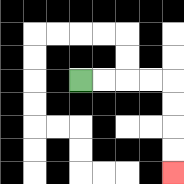{'start': '[3, 3]', 'end': '[7, 7]', 'path_directions': 'R,R,R,R,D,D,D,D', 'path_coordinates': '[[3, 3], [4, 3], [5, 3], [6, 3], [7, 3], [7, 4], [7, 5], [7, 6], [7, 7]]'}